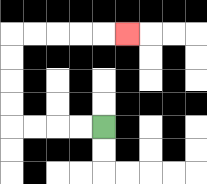{'start': '[4, 5]', 'end': '[5, 1]', 'path_directions': 'L,L,L,L,U,U,U,U,R,R,R,R,R', 'path_coordinates': '[[4, 5], [3, 5], [2, 5], [1, 5], [0, 5], [0, 4], [0, 3], [0, 2], [0, 1], [1, 1], [2, 1], [3, 1], [4, 1], [5, 1]]'}